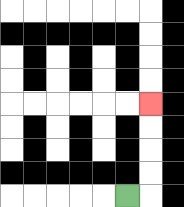{'start': '[5, 8]', 'end': '[6, 4]', 'path_directions': 'R,U,U,U,U', 'path_coordinates': '[[5, 8], [6, 8], [6, 7], [6, 6], [6, 5], [6, 4]]'}